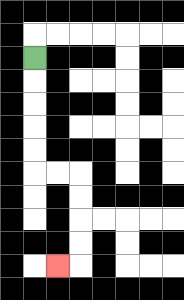{'start': '[1, 2]', 'end': '[2, 11]', 'path_directions': 'D,D,D,D,D,R,R,D,D,D,D,L', 'path_coordinates': '[[1, 2], [1, 3], [1, 4], [1, 5], [1, 6], [1, 7], [2, 7], [3, 7], [3, 8], [3, 9], [3, 10], [3, 11], [2, 11]]'}